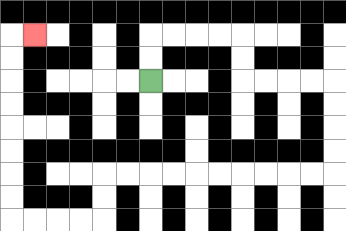{'start': '[6, 3]', 'end': '[1, 1]', 'path_directions': 'U,U,R,R,R,R,D,D,R,R,R,R,D,D,D,D,L,L,L,L,L,L,L,L,L,L,D,D,L,L,L,L,U,U,U,U,U,U,U,U,R', 'path_coordinates': '[[6, 3], [6, 2], [6, 1], [7, 1], [8, 1], [9, 1], [10, 1], [10, 2], [10, 3], [11, 3], [12, 3], [13, 3], [14, 3], [14, 4], [14, 5], [14, 6], [14, 7], [13, 7], [12, 7], [11, 7], [10, 7], [9, 7], [8, 7], [7, 7], [6, 7], [5, 7], [4, 7], [4, 8], [4, 9], [3, 9], [2, 9], [1, 9], [0, 9], [0, 8], [0, 7], [0, 6], [0, 5], [0, 4], [0, 3], [0, 2], [0, 1], [1, 1]]'}